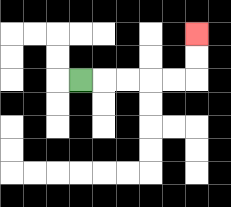{'start': '[3, 3]', 'end': '[8, 1]', 'path_directions': 'R,R,R,R,R,U,U', 'path_coordinates': '[[3, 3], [4, 3], [5, 3], [6, 3], [7, 3], [8, 3], [8, 2], [8, 1]]'}